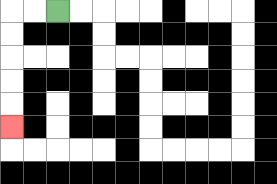{'start': '[2, 0]', 'end': '[0, 5]', 'path_directions': 'L,L,D,D,D,D,D', 'path_coordinates': '[[2, 0], [1, 0], [0, 0], [0, 1], [0, 2], [0, 3], [0, 4], [0, 5]]'}